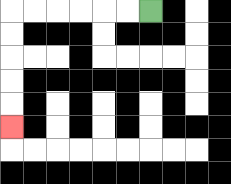{'start': '[6, 0]', 'end': '[0, 5]', 'path_directions': 'L,L,L,L,L,L,D,D,D,D,D', 'path_coordinates': '[[6, 0], [5, 0], [4, 0], [3, 0], [2, 0], [1, 0], [0, 0], [0, 1], [0, 2], [0, 3], [0, 4], [0, 5]]'}